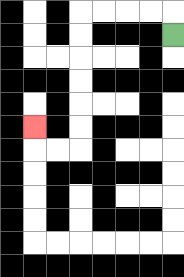{'start': '[7, 1]', 'end': '[1, 5]', 'path_directions': 'U,L,L,L,L,D,D,D,D,D,D,L,L,U', 'path_coordinates': '[[7, 1], [7, 0], [6, 0], [5, 0], [4, 0], [3, 0], [3, 1], [3, 2], [3, 3], [3, 4], [3, 5], [3, 6], [2, 6], [1, 6], [1, 5]]'}